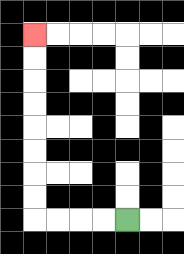{'start': '[5, 9]', 'end': '[1, 1]', 'path_directions': 'L,L,L,L,U,U,U,U,U,U,U,U', 'path_coordinates': '[[5, 9], [4, 9], [3, 9], [2, 9], [1, 9], [1, 8], [1, 7], [1, 6], [1, 5], [1, 4], [1, 3], [1, 2], [1, 1]]'}